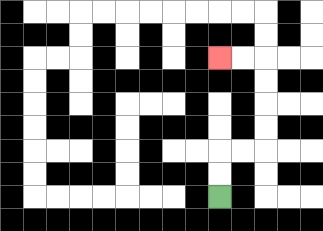{'start': '[9, 8]', 'end': '[9, 2]', 'path_directions': 'U,U,R,R,U,U,U,U,L,L', 'path_coordinates': '[[9, 8], [9, 7], [9, 6], [10, 6], [11, 6], [11, 5], [11, 4], [11, 3], [11, 2], [10, 2], [9, 2]]'}